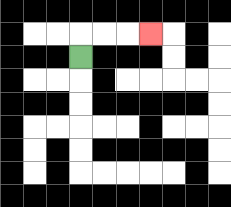{'start': '[3, 2]', 'end': '[6, 1]', 'path_directions': 'U,R,R,R', 'path_coordinates': '[[3, 2], [3, 1], [4, 1], [5, 1], [6, 1]]'}